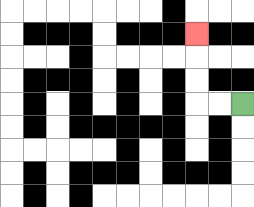{'start': '[10, 4]', 'end': '[8, 1]', 'path_directions': 'L,L,U,U,U', 'path_coordinates': '[[10, 4], [9, 4], [8, 4], [8, 3], [8, 2], [8, 1]]'}